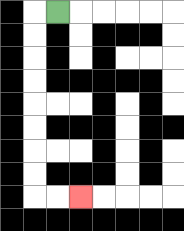{'start': '[2, 0]', 'end': '[3, 8]', 'path_directions': 'L,D,D,D,D,D,D,D,D,R,R', 'path_coordinates': '[[2, 0], [1, 0], [1, 1], [1, 2], [1, 3], [1, 4], [1, 5], [1, 6], [1, 7], [1, 8], [2, 8], [3, 8]]'}